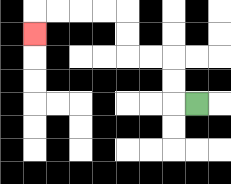{'start': '[8, 4]', 'end': '[1, 1]', 'path_directions': 'L,U,U,L,L,U,U,L,L,L,L,D', 'path_coordinates': '[[8, 4], [7, 4], [7, 3], [7, 2], [6, 2], [5, 2], [5, 1], [5, 0], [4, 0], [3, 0], [2, 0], [1, 0], [1, 1]]'}